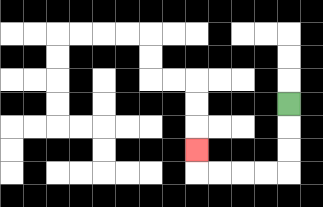{'start': '[12, 4]', 'end': '[8, 6]', 'path_directions': 'D,D,D,L,L,L,L,U', 'path_coordinates': '[[12, 4], [12, 5], [12, 6], [12, 7], [11, 7], [10, 7], [9, 7], [8, 7], [8, 6]]'}